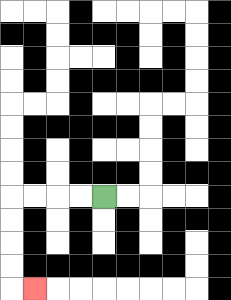{'start': '[4, 8]', 'end': '[1, 12]', 'path_directions': 'L,L,L,L,D,D,D,D,R', 'path_coordinates': '[[4, 8], [3, 8], [2, 8], [1, 8], [0, 8], [0, 9], [0, 10], [0, 11], [0, 12], [1, 12]]'}